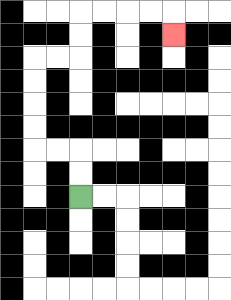{'start': '[3, 8]', 'end': '[7, 1]', 'path_directions': 'U,U,L,L,U,U,U,U,R,R,U,U,R,R,R,R,D', 'path_coordinates': '[[3, 8], [3, 7], [3, 6], [2, 6], [1, 6], [1, 5], [1, 4], [1, 3], [1, 2], [2, 2], [3, 2], [3, 1], [3, 0], [4, 0], [5, 0], [6, 0], [7, 0], [7, 1]]'}